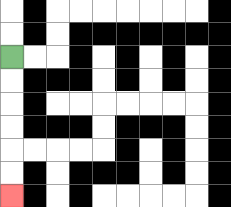{'start': '[0, 2]', 'end': '[0, 8]', 'path_directions': 'D,D,D,D,D,D', 'path_coordinates': '[[0, 2], [0, 3], [0, 4], [0, 5], [0, 6], [0, 7], [0, 8]]'}